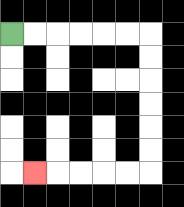{'start': '[0, 1]', 'end': '[1, 7]', 'path_directions': 'R,R,R,R,R,R,D,D,D,D,D,D,L,L,L,L,L', 'path_coordinates': '[[0, 1], [1, 1], [2, 1], [3, 1], [4, 1], [5, 1], [6, 1], [6, 2], [6, 3], [6, 4], [6, 5], [6, 6], [6, 7], [5, 7], [4, 7], [3, 7], [2, 7], [1, 7]]'}